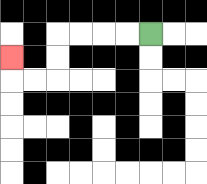{'start': '[6, 1]', 'end': '[0, 2]', 'path_directions': 'L,L,L,L,D,D,L,L,U', 'path_coordinates': '[[6, 1], [5, 1], [4, 1], [3, 1], [2, 1], [2, 2], [2, 3], [1, 3], [0, 3], [0, 2]]'}